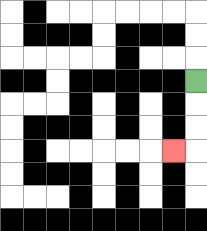{'start': '[8, 3]', 'end': '[7, 6]', 'path_directions': 'D,D,D,L', 'path_coordinates': '[[8, 3], [8, 4], [8, 5], [8, 6], [7, 6]]'}